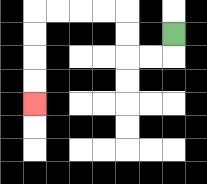{'start': '[7, 1]', 'end': '[1, 4]', 'path_directions': 'D,L,L,U,U,L,L,L,L,D,D,D,D', 'path_coordinates': '[[7, 1], [7, 2], [6, 2], [5, 2], [5, 1], [5, 0], [4, 0], [3, 0], [2, 0], [1, 0], [1, 1], [1, 2], [1, 3], [1, 4]]'}